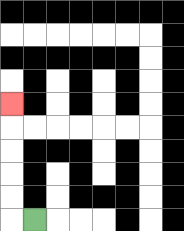{'start': '[1, 9]', 'end': '[0, 4]', 'path_directions': 'L,U,U,U,U,U', 'path_coordinates': '[[1, 9], [0, 9], [0, 8], [0, 7], [0, 6], [0, 5], [0, 4]]'}